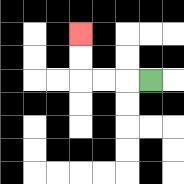{'start': '[6, 3]', 'end': '[3, 1]', 'path_directions': 'L,L,L,U,U', 'path_coordinates': '[[6, 3], [5, 3], [4, 3], [3, 3], [3, 2], [3, 1]]'}